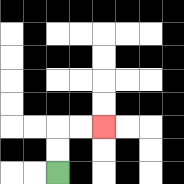{'start': '[2, 7]', 'end': '[4, 5]', 'path_directions': 'U,U,R,R', 'path_coordinates': '[[2, 7], [2, 6], [2, 5], [3, 5], [4, 5]]'}